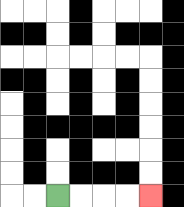{'start': '[2, 8]', 'end': '[6, 8]', 'path_directions': 'R,R,R,R', 'path_coordinates': '[[2, 8], [3, 8], [4, 8], [5, 8], [6, 8]]'}